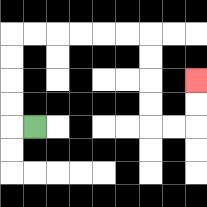{'start': '[1, 5]', 'end': '[8, 3]', 'path_directions': 'L,U,U,U,U,R,R,R,R,R,R,D,D,D,D,R,R,U,U', 'path_coordinates': '[[1, 5], [0, 5], [0, 4], [0, 3], [0, 2], [0, 1], [1, 1], [2, 1], [3, 1], [4, 1], [5, 1], [6, 1], [6, 2], [6, 3], [6, 4], [6, 5], [7, 5], [8, 5], [8, 4], [8, 3]]'}